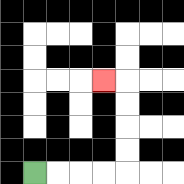{'start': '[1, 7]', 'end': '[4, 3]', 'path_directions': 'R,R,R,R,U,U,U,U,L', 'path_coordinates': '[[1, 7], [2, 7], [3, 7], [4, 7], [5, 7], [5, 6], [5, 5], [5, 4], [5, 3], [4, 3]]'}